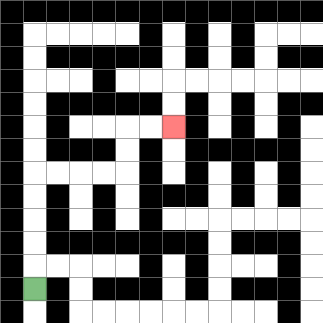{'start': '[1, 12]', 'end': '[7, 5]', 'path_directions': 'U,U,U,U,U,R,R,R,R,U,U,R,R', 'path_coordinates': '[[1, 12], [1, 11], [1, 10], [1, 9], [1, 8], [1, 7], [2, 7], [3, 7], [4, 7], [5, 7], [5, 6], [5, 5], [6, 5], [7, 5]]'}